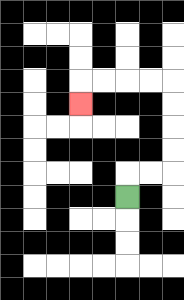{'start': '[5, 8]', 'end': '[3, 4]', 'path_directions': 'U,R,R,U,U,U,U,L,L,L,L,D', 'path_coordinates': '[[5, 8], [5, 7], [6, 7], [7, 7], [7, 6], [7, 5], [7, 4], [7, 3], [6, 3], [5, 3], [4, 3], [3, 3], [3, 4]]'}